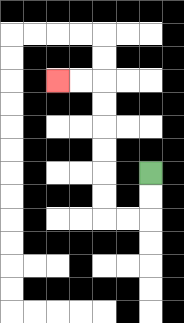{'start': '[6, 7]', 'end': '[2, 3]', 'path_directions': 'D,D,L,L,U,U,U,U,U,U,L,L', 'path_coordinates': '[[6, 7], [6, 8], [6, 9], [5, 9], [4, 9], [4, 8], [4, 7], [4, 6], [4, 5], [4, 4], [4, 3], [3, 3], [2, 3]]'}